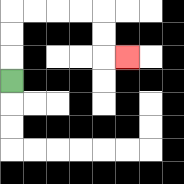{'start': '[0, 3]', 'end': '[5, 2]', 'path_directions': 'U,U,U,R,R,R,R,D,D,R', 'path_coordinates': '[[0, 3], [0, 2], [0, 1], [0, 0], [1, 0], [2, 0], [3, 0], [4, 0], [4, 1], [4, 2], [5, 2]]'}